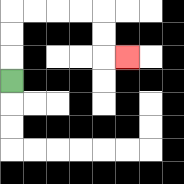{'start': '[0, 3]', 'end': '[5, 2]', 'path_directions': 'U,U,U,R,R,R,R,D,D,R', 'path_coordinates': '[[0, 3], [0, 2], [0, 1], [0, 0], [1, 0], [2, 0], [3, 0], [4, 0], [4, 1], [4, 2], [5, 2]]'}